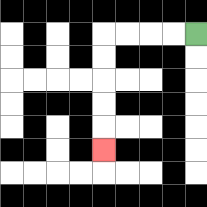{'start': '[8, 1]', 'end': '[4, 6]', 'path_directions': 'L,L,L,L,D,D,D,D,D', 'path_coordinates': '[[8, 1], [7, 1], [6, 1], [5, 1], [4, 1], [4, 2], [4, 3], [4, 4], [4, 5], [4, 6]]'}